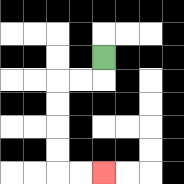{'start': '[4, 2]', 'end': '[4, 7]', 'path_directions': 'D,L,L,D,D,D,D,R,R', 'path_coordinates': '[[4, 2], [4, 3], [3, 3], [2, 3], [2, 4], [2, 5], [2, 6], [2, 7], [3, 7], [4, 7]]'}